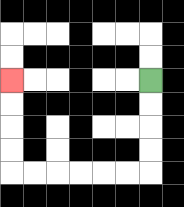{'start': '[6, 3]', 'end': '[0, 3]', 'path_directions': 'D,D,D,D,L,L,L,L,L,L,U,U,U,U', 'path_coordinates': '[[6, 3], [6, 4], [6, 5], [6, 6], [6, 7], [5, 7], [4, 7], [3, 7], [2, 7], [1, 7], [0, 7], [0, 6], [0, 5], [0, 4], [0, 3]]'}